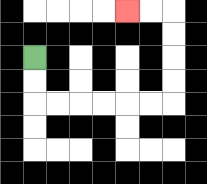{'start': '[1, 2]', 'end': '[5, 0]', 'path_directions': 'D,D,R,R,R,R,R,R,U,U,U,U,L,L', 'path_coordinates': '[[1, 2], [1, 3], [1, 4], [2, 4], [3, 4], [4, 4], [5, 4], [6, 4], [7, 4], [7, 3], [7, 2], [7, 1], [7, 0], [6, 0], [5, 0]]'}